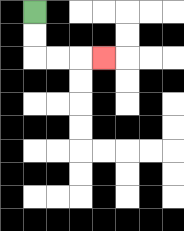{'start': '[1, 0]', 'end': '[4, 2]', 'path_directions': 'D,D,R,R,R', 'path_coordinates': '[[1, 0], [1, 1], [1, 2], [2, 2], [3, 2], [4, 2]]'}